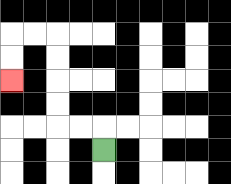{'start': '[4, 6]', 'end': '[0, 3]', 'path_directions': 'U,L,L,U,U,U,U,L,L,D,D', 'path_coordinates': '[[4, 6], [4, 5], [3, 5], [2, 5], [2, 4], [2, 3], [2, 2], [2, 1], [1, 1], [0, 1], [0, 2], [0, 3]]'}